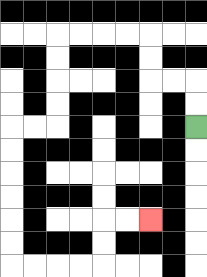{'start': '[8, 5]', 'end': '[6, 9]', 'path_directions': 'U,U,L,L,U,U,L,L,L,L,D,D,D,D,L,L,D,D,D,D,D,D,R,R,R,R,U,U,R,R', 'path_coordinates': '[[8, 5], [8, 4], [8, 3], [7, 3], [6, 3], [6, 2], [6, 1], [5, 1], [4, 1], [3, 1], [2, 1], [2, 2], [2, 3], [2, 4], [2, 5], [1, 5], [0, 5], [0, 6], [0, 7], [0, 8], [0, 9], [0, 10], [0, 11], [1, 11], [2, 11], [3, 11], [4, 11], [4, 10], [4, 9], [5, 9], [6, 9]]'}